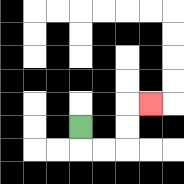{'start': '[3, 5]', 'end': '[6, 4]', 'path_directions': 'D,R,R,U,U,R', 'path_coordinates': '[[3, 5], [3, 6], [4, 6], [5, 6], [5, 5], [5, 4], [6, 4]]'}